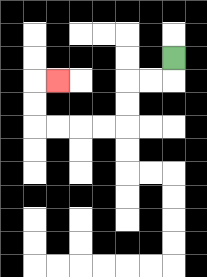{'start': '[7, 2]', 'end': '[2, 3]', 'path_directions': 'D,L,L,D,D,L,L,L,L,U,U,R', 'path_coordinates': '[[7, 2], [7, 3], [6, 3], [5, 3], [5, 4], [5, 5], [4, 5], [3, 5], [2, 5], [1, 5], [1, 4], [1, 3], [2, 3]]'}